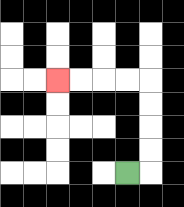{'start': '[5, 7]', 'end': '[2, 3]', 'path_directions': 'R,U,U,U,U,L,L,L,L', 'path_coordinates': '[[5, 7], [6, 7], [6, 6], [6, 5], [6, 4], [6, 3], [5, 3], [4, 3], [3, 3], [2, 3]]'}